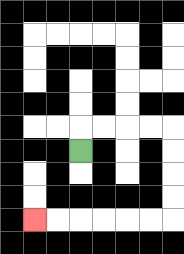{'start': '[3, 6]', 'end': '[1, 9]', 'path_directions': 'U,R,R,R,R,D,D,D,D,L,L,L,L,L,L', 'path_coordinates': '[[3, 6], [3, 5], [4, 5], [5, 5], [6, 5], [7, 5], [7, 6], [7, 7], [7, 8], [7, 9], [6, 9], [5, 9], [4, 9], [3, 9], [2, 9], [1, 9]]'}